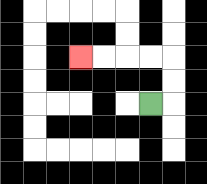{'start': '[6, 4]', 'end': '[3, 2]', 'path_directions': 'R,U,U,L,L,L,L', 'path_coordinates': '[[6, 4], [7, 4], [7, 3], [7, 2], [6, 2], [5, 2], [4, 2], [3, 2]]'}